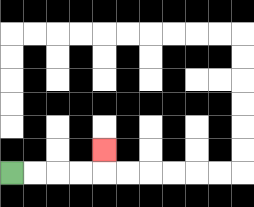{'start': '[0, 7]', 'end': '[4, 6]', 'path_directions': 'R,R,R,R,U', 'path_coordinates': '[[0, 7], [1, 7], [2, 7], [3, 7], [4, 7], [4, 6]]'}